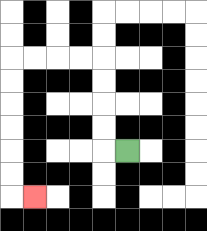{'start': '[5, 6]', 'end': '[1, 8]', 'path_directions': 'L,U,U,U,U,L,L,L,L,D,D,D,D,D,D,R', 'path_coordinates': '[[5, 6], [4, 6], [4, 5], [4, 4], [4, 3], [4, 2], [3, 2], [2, 2], [1, 2], [0, 2], [0, 3], [0, 4], [0, 5], [0, 6], [0, 7], [0, 8], [1, 8]]'}